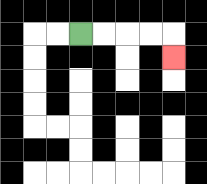{'start': '[3, 1]', 'end': '[7, 2]', 'path_directions': 'R,R,R,R,D', 'path_coordinates': '[[3, 1], [4, 1], [5, 1], [6, 1], [7, 1], [7, 2]]'}